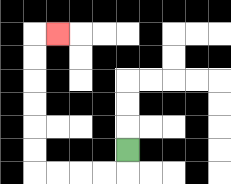{'start': '[5, 6]', 'end': '[2, 1]', 'path_directions': 'D,L,L,L,L,U,U,U,U,U,U,R', 'path_coordinates': '[[5, 6], [5, 7], [4, 7], [3, 7], [2, 7], [1, 7], [1, 6], [1, 5], [1, 4], [1, 3], [1, 2], [1, 1], [2, 1]]'}